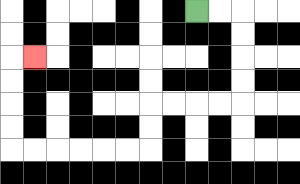{'start': '[8, 0]', 'end': '[1, 2]', 'path_directions': 'R,R,D,D,D,D,L,L,L,L,D,D,L,L,L,L,L,L,U,U,U,U,R', 'path_coordinates': '[[8, 0], [9, 0], [10, 0], [10, 1], [10, 2], [10, 3], [10, 4], [9, 4], [8, 4], [7, 4], [6, 4], [6, 5], [6, 6], [5, 6], [4, 6], [3, 6], [2, 6], [1, 6], [0, 6], [0, 5], [0, 4], [0, 3], [0, 2], [1, 2]]'}